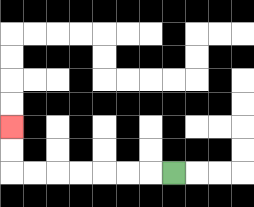{'start': '[7, 7]', 'end': '[0, 5]', 'path_directions': 'L,L,L,L,L,L,L,U,U', 'path_coordinates': '[[7, 7], [6, 7], [5, 7], [4, 7], [3, 7], [2, 7], [1, 7], [0, 7], [0, 6], [0, 5]]'}